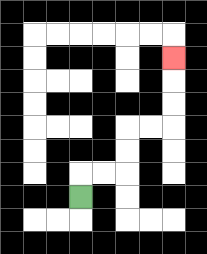{'start': '[3, 8]', 'end': '[7, 2]', 'path_directions': 'U,R,R,U,U,R,R,U,U,U', 'path_coordinates': '[[3, 8], [3, 7], [4, 7], [5, 7], [5, 6], [5, 5], [6, 5], [7, 5], [7, 4], [7, 3], [7, 2]]'}